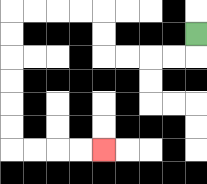{'start': '[8, 1]', 'end': '[4, 6]', 'path_directions': 'D,L,L,L,L,U,U,L,L,L,L,D,D,D,D,D,D,R,R,R,R', 'path_coordinates': '[[8, 1], [8, 2], [7, 2], [6, 2], [5, 2], [4, 2], [4, 1], [4, 0], [3, 0], [2, 0], [1, 0], [0, 0], [0, 1], [0, 2], [0, 3], [0, 4], [0, 5], [0, 6], [1, 6], [2, 6], [3, 6], [4, 6]]'}